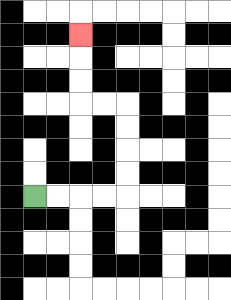{'start': '[1, 8]', 'end': '[3, 1]', 'path_directions': 'R,R,R,R,U,U,U,U,L,L,U,U,U', 'path_coordinates': '[[1, 8], [2, 8], [3, 8], [4, 8], [5, 8], [5, 7], [5, 6], [5, 5], [5, 4], [4, 4], [3, 4], [3, 3], [3, 2], [3, 1]]'}